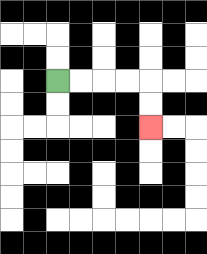{'start': '[2, 3]', 'end': '[6, 5]', 'path_directions': 'R,R,R,R,D,D', 'path_coordinates': '[[2, 3], [3, 3], [4, 3], [5, 3], [6, 3], [6, 4], [6, 5]]'}